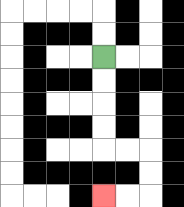{'start': '[4, 2]', 'end': '[4, 8]', 'path_directions': 'D,D,D,D,R,R,D,D,L,L', 'path_coordinates': '[[4, 2], [4, 3], [4, 4], [4, 5], [4, 6], [5, 6], [6, 6], [6, 7], [6, 8], [5, 8], [4, 8]]'}